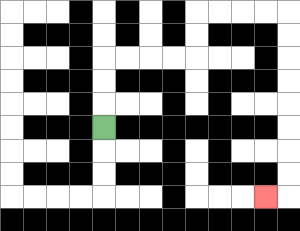{'start': '[4, 5]', 'end': '[11, 8]', 'path_directions': 'U,U,U,R,R,R,R,U,U,R,R,R,R,D,D,D,D,D,D,D,D,L', 'path_coordinates': '[[4, 5], [4, 4], [4, 3], [4, 2], [5, 2], [6, 2], [7, 2], [8, 2], [8, 1], [8, 0], [9, 0], [10, 0], [11, 0], [12, 0], [12, 1], [12, 2], [12, 3], [12, 4], [12, 5], [12, 6], [12, 7], [12, 8], [11, 8]]'}